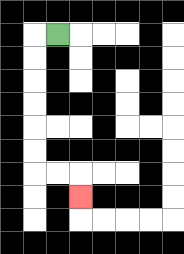{'start': '[2, 1]', 'end': '[3, 8]', 'path_directions': 'L,D,D,D,D,D,D,R,R,D', 'path_coordinates': '[[2, 1], [1, 1], [1, 2], [1, 3], [1, 4], [1, 5], [1, 6], [1, 7], [2, 7], [3, 7], [3, 8]]'}